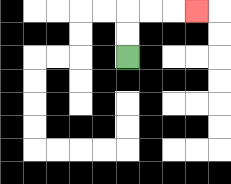{'start': '[5, 2]', 'end': '[8, 0]', 'path_directions': 'U,U,R,R,R', 'path_coordinates': '[[5, 2], [5, 1], [5, 0], [6, 0], [7, 0], [8, 0]]'}